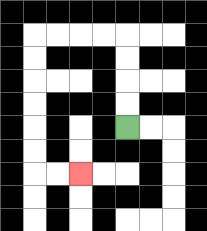{'start': '[5, 5]', 'end': '[3, 7]', 'path_directions': 'U,U,U,U,L,L,L,L,D,D,D,D,D,D,R,R', 'path_coordinates': '[[5, 5], [5, 4], [5, 3], [5, 2], [5, 1], [4, 1], [3, 1], [2, 1], [1, 1], [1, 2], [1, 3], [1, 4], [1, 5], [1, 6], [1, 7], [2, 7], [3, 7]]'}